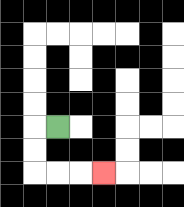{'start': '[2, 5]', 'end': '[4, 7]', 'path_directions': 'L,D,D,R,R,R', 'path_coordinates': '[[2, 5], [1, 5], [1, 6], [1, 7], [2, 7], [3, 7], [4, 7]]'}